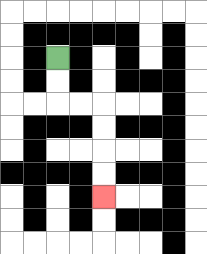{'start': '[2, 2]', 'end': '[4, 8]', 'path_directions': 'D,D,R,R,D,D,D,D', 'path_coordinates': '[[2, 2], [2, 3], [2, 4], [3, 4], [4, 4], [4, 5], [4, 6], [4, 7], [4, 8]]'}